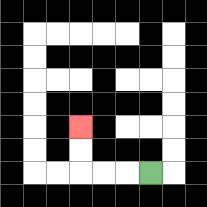{'start': '[6, 7]', 'end': '[3, 5]', 'path_directions': 'L,L,L,U,U', 'path_coordinates': '[[6, 7], [5, 7], [4, 7], [3, 7], [3, 6], [3, 5]]'}